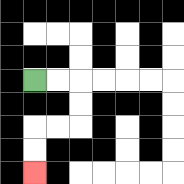{'start': '[1, 3]', 'end': '[1, 7]', 'path_directions': 'R,R,D,D,L,L,D,D', 'path_coordinates': '[[1, 3], [2, 3], [3, 3], [3, 4], [3, 5], [2, 5], [1, 5], [1, 6], [1, 7]]'}